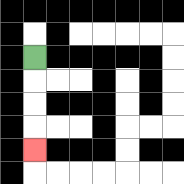{'start': '[1, 2]', 'end': '[1, 6]', 'path_directions': 'D,D,D,D', 'path_coordinates': '[[1, 2], [1, 3], [1, 4], [1, 5], [1, 6]]'}